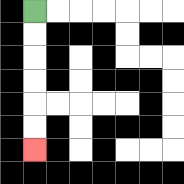{'start': '[1, 0]', 'end': '[1, 6]', 'path_directions': 'D,D,D,D,D,D', 'path_coordinates': '[[1, 0], [1, 1], [1, 2], [1, 3], [1, 4], [1, 5], [1, 6]]'}